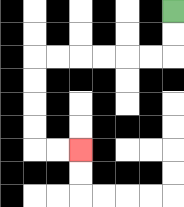{'start': '[7, 0]', 'end': '[3, 6]', 'path_directions': 'D,D,L,L,L,L,L,L,D,D,D,D,R,R', 'path_coordinates': '[[7, 0], [7, 1], [7, 2], [6, 2], [5, 2], [4, 2], [3, 2], [2, 2], [1, 2], [1, 3], [1, 4], [1, 5], [1, 6], [2, 6], [3, 6]]'}